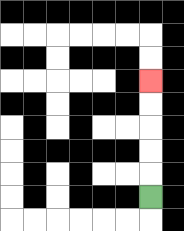{'start': '[6, 8]', 'end': '[6, 3]', 'path_directions': 'U,U,U,U,U', 'path_coordinates': '[[6, 8], [6, 7], [6, 6], [6, 5], [6, 4], [6, 3]]'}